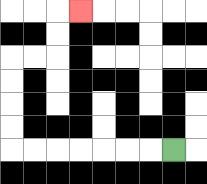{'start': '[7, 6]', 'end': '[3, 0]', 'path_directions': 'L,L,L,L,L,L,L,U,U,U,U,R,R,U,U,R', 'path_coordinates': '[[7, 6], [6, 6], [5, 6], [4, 6], [3, 6], [2, 6], [1, 6], [0, 6], [0, 5], [0, 4], [0, 3], [0, 2], [1, 2], [2, 2], [2, 1], [2, 0], [3, 0]]'}